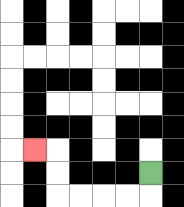{'start': '[6, 7]', 'end': '[1, 6]', 'path_directions': 'D,L,L,L,L,U,U,L', 'path_coordinates': '[[6, 7], [6, 8], [5, 8], [4, 8], [3, 8], [2, 8], [2, 7], [2, 6], [1, 6]]'}